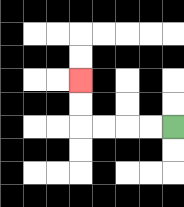{'start': '[7, 5]', 'end': '[3, 3]', 'path_directions': 'L,L,L,L,U,U', 'path_coordinates': '[[7, 5], [6, 5], [5, 5], [4, 5], [3, 5], [3, 4], [3, 3]]'}